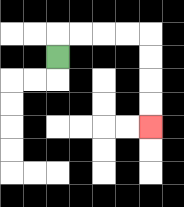{'start': '[2, 2]', 'end': '[6, 5]', 'path_directions': 'U,R,R,R,R,D,D,D,D', 'path_coordinates': '[[2, 2], [2, 1], [3, 1], [4, 1], [5, 1], [6, 1], [6, 2], [6, 3], [6, 4], [6, 5]]'}